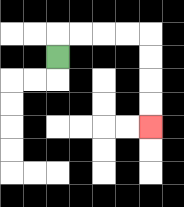{'start': '[2, 2]', 'end': '[6, 5]', 'path_directions': 'U,R,R,R,R,D,D,D,D', 'path_coordinates': '[[2, 2], [2, 1], [3, 1], [4, 1], [5, 1], [6, 1], [6, 2], [6, 3], [6, 4], [6, 5]]'}